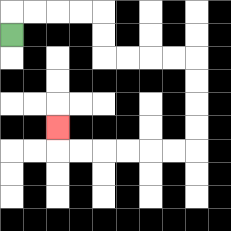{'start': '[0, 1]', 'end': '[2, 5]', 'path_directions': 'U,R,R,R,R,D,D,R,R,R,R,D,D,D,D,L,L,L,L,L,L,U', 'path_coordinates': '[[0, 1], [0, 0], [1, 0], [2, 0], [3, 0], [4, 0], [4, 1], [4, 2], [5, 2], [6, 2], [7, 2], [8, 2], [8, 3], [8, 4], [8, 5], [8, 6], [7, 6], [6, 6], [5, 6], [4, 6], [3, 6], [2, 6], [2, 5]]'}